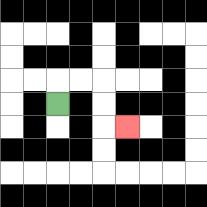{'start': '[2, 4]', 'end': '[5, 5]', 'path_directions': 'U,R,R,D,D,R', 'path_coordinates': '[[2, 4], [2, 3], [3, 3], [4, 3], [4, 4], [4, 5], [5, 5]]'}